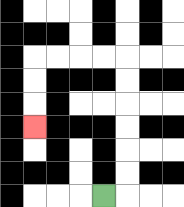{'start': '[4, 8]', 'end': '[1, 5]', 'path_directions': 'R,U,U,U,U,U,U,L,L,L,L,D,D,D', 'path_coordinates': '[[4, 8], [5, 8], [5, 7], [5, 6], [5, 5], [5, 4], [5, 3], [5, 2], [4, 2], [3, 2], [2, 2], [1, 2], [1, 3], [1, 4], [1, 5]]'}